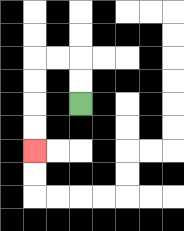{'start': '[3, 4]', 'end': '[1, 6]', 'path_directions': 'U,U,L,L,D,D,D,D', 'path_coordinates': '[[3, 4], [3, 3], [3, 2], [2, 2], [1, 2], [1, 3], [1, 4], [1, 5], [1, 6]]'}